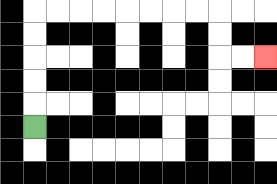{'start': '[1, 5]', 'end': '[11, 2]', 'path_directions': 'U,U,U,U,U,R,R,R,R,R,R,R,R,D,D,R,R', 'path_coordinates': '[[1, 5], [1, 4], [1, 3], [1, 2], [1, 1], [1, 0], [2, 0], [3, 0], [4, 0], [5, 0], [6, 0], [7, 0], [8, 0], [9, 0], [9, 1], [9, 2], [10, 2], [11, 2]]'}